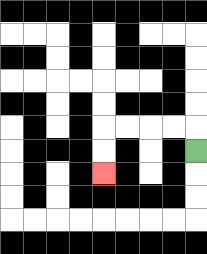{'start': '[8, 6]', 'end': '[4, 7]', 'path_directions': 'U,L,L,L,L,D,D', 'path_coordinates': '[[8, 6], [8, 5], [7, 5], [6, 5], [5, 5], [4, 5], [4, 6], [4, 7]]'}